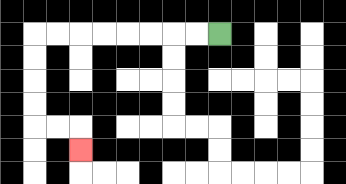{'start': '[9, 1]', 'end': '[3, 6]', 'path_directions': 'L,L,L,L,L,L,L,L,D,D,D,D,R,R,D', 'path_coordinates': '[[9, 1], [8, 1], [7, 1], [6, 1], [5, 1], [4, 1], [3, 1], [2, 1], [1, 1], [1, 2], [1, 3], [1, 4], [1, 5], [2, 5], [3, 5], [3, 6]]'}